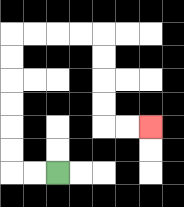{'start': '[2, 7]', 'end': '[6, 5]', 'path_directions': 'L,L,U,U,U,U,U,U,R,R,R,R,D,D,D,D,R,R', 'path_coordinates': '[[2, 7], [1, 7], [0, 7], [0, 6], [0, 5], [0, 4], [0, 3], [0, 2], [0, 1], [1, 1], [2, 1], [3, 1], [4, 1], [4, 2], [4, 3], [4, 4], [4, 5], [5, 5], [6, 5]]'}